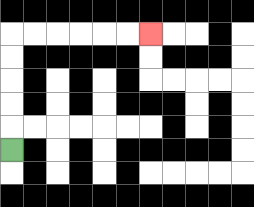{'start': '[0, 6]', 'end': '[6, 1]', 'path_directions': 'U,U,U,U,U,R,R,R,R,R,R', 'path_coordinates': '[[0, 6], [0, 5], [0, 4], [0, 3], [0, 2], [0, 1], [1, 1], [2, 1], [3, 1], [4, 1], [5, 1], [6, 1]]'}